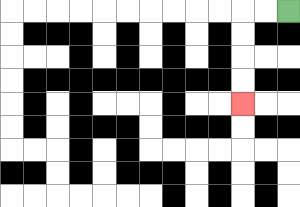{'start': '[12, 0]', 'end': '[10, 4]', 'path_directions': 'L,L,D,D,D,D', 'path_coordinates': '[[12, 0], [11, 0], [10, 0], [10, 1], [10, 2], [10, 3], [10, 4]]'}